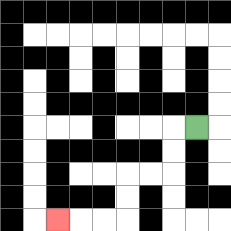{'start': '[8, 5]', 'end': '[2, 9]', 'path_directions': 'L,D,D,L,L,D,D,L,L,L', 'path_coordinates': '[[8, 5], [7, 5], [7, 6], [7, 7], [6, 7], [5, 7], [5, 8], [5, 9], [4, 9], [3, 9], [2, 9]]'}